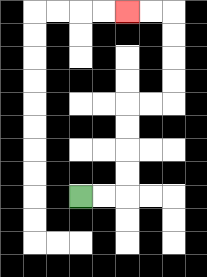{'start': '[3, 8]', 'end': '[5, 0]', 'path_directions': 'R,R,U,U,U,U,R,R,U,U,U,U,L,L', 'path_coordinates': '[[3, 8], [4, 8], [5, 8], [5, 7], [5, 6], [5, 5], [5, 4], [6, 4], [7, 4], [7, 3], [7, 2], [7, 1], [7, 0], [6, 0], [5, 0]]'}